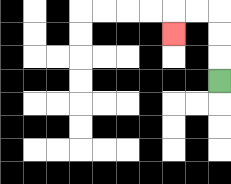{'start': '[9, 3]', 'end': '[7, 1]', 'path_directions': 'U,U,U,L,L,D', 'path_coordinates': '[[9, 3], [9, 2], [9, 1], [9, 0], [8, 0], [7, 0], [7, 1]]'}